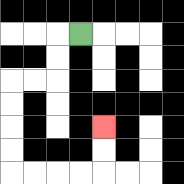{'start': '[3, 1]', 'end': '[4, 5]', 'path_directions': 'L,D,D,L,L,D,D,D,D,R,R,R,R,U,U', 'path_coordinates': '[[3, 1], [2, 1], [2, 2], [2, 3], [1, 3], [0, 3], [0, 4], [0, 5], [0, 6], [0, 7], [1, 7], [2, 7], [3, 7], [4, 7], [4, 6], [4, 5]]'}